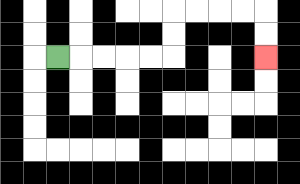{'start': '[2, 2]', 'end': '[11, 2]', 'path_directions': 'R,R,R,R,R,U,U,R,R,R,R,D,D', 'path_coordinates': '[[2, 2], [3, 2], [4, 2], [5, 2], [6, 2], [7, 2], [7, 1], [7, 0], [8, 0], [9, 0], [10, 0], [11, 0], [11, 1], [11, 2]]'}